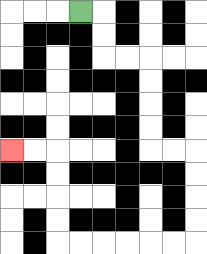{'start': '[3, 0]', 'end': '[0, 6]', 'path_directions': 'R,D,D,R,R,D,D,D,D,R,R,D,D,D,D,L,L,L,L,L,L,U,U,U,U,L,L', 'path_coordinates': '[[3, 0], [4, 0], [4, 1], [4, 2], [5, 2], [6, 2], [6, 3], [6, 4], [6, 5], [6, 6], [7, 6], [8, 6], [8, 7], [8, 8], [8, 9], [8, 10], [7, 10], [6, 10], [5, 10], [4, 10], [3, 10], [2, 10], [2, 9], [2, 8], [2, 7], [2, 6], [1, 6], [0, 6]]'}